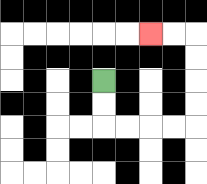{'start': '[4, 3]', 'end': '[6, 1]', 'path_directions': 'D,D,R,R,R,R,U,U,U,U,L,L', 'path_coordinates': '[[4, 3], [4, 4], [4, 5], [5, 5], [6, 5], [7, 5], [8, 5], [8, 4], [8, 3], [8, 2], [8, 1], [7, 1], [6, 1]]'}